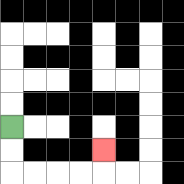{'start': '[0, 5]', 'end': '[4, 6]', 'path_directions': 'D,D,R,R,R,R,U', 'path_coordinates': '[[0, 5], [0, 6], [0, 7], [1, 7], [2, 7], [3, 7], [4, 7], [4, 6]]'}